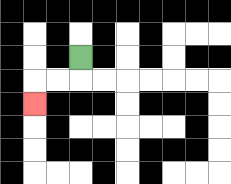{'start': '[3, 2]', 'end': '[1, 4]', 'path_directions': 'D,L,L,D', 'path_coordinates': '[[3, 2], [3, 3], [2, 3], [1, 3], [1, 4]]'}